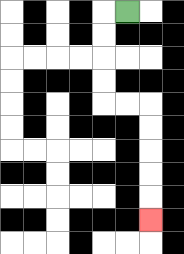{'start': '[5, 0]', 'end': '[6, 9]', 'path_directions': 'L,D,D,D,D,R,R,D,D,D,D,D', 'path_coordinates': '[[5, 0], [4, 0], [4, 1], [4, 2], [4, 3], [4, 4], [5, 4], [6, 4], [6, 5], [6, 6], [6, 7], [6, 8], [6, 9]]'}